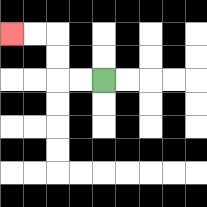{'start': '[4, 3]', 'end': '[0, 1]', 'path_directions': 'L,L,U,U,L,L', 'path_coordinates': '[[4, 3], [3, 3], [2, 3], [2, 2], [2, 1], [1, 1], [0, 1]]'}